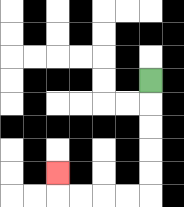{'start': '[6, 3]', 'end': '[2, 7]', 'path_directions': 'D,D,D,D,D,L,L,L,L,U', 'path_coordinates': '[[6, 3], [6, 4], [6, 5], [6, 6], [6, 7], [6, 8], [5, 8], [4, 8], [3, 8], [2, 8], [2, 7]]'}